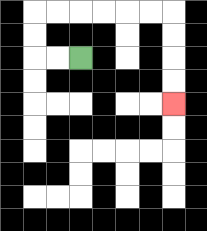{'start': '[3, 2]', 'end': '[7, 4]', 'path_directions': 'L,L,U,U,R,R,R,R,R,R,D,D,D,D', 'path_coordinates': '[[3, 2], [2, 2], [1, 2], [1, 1], [1, 0], [2, 0], [3, 0], [4, 0], [5, 0], [6, 0], [7, 0], [7, 1], [7, 2], [7, 3], [7, 4]]'}